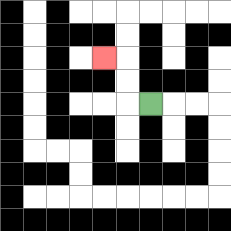{'start': '[6, 4]', 'end': '[4, 2]', 'path_directions': 'L,U,U,L', 'path_coordinates': '[[6, 4], [5, 4], [5, 3], [5, 2], [4, 2]]'}